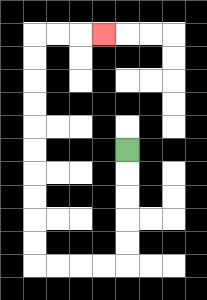{'start': '[5, 6]', 'end': '[4, 1]', 'path_directions': 'D,D,D,D,D,L,L,L,L,U,U,U,U,U,U,U,U,U,U,R,R,R', 'path_coordinates': '[[5, 6], [5, 7], [5, 8], [5, 9], [5, 10], [5, 11], [4, 11], [3, 11], [2, 11], [1, 11], [1, 10], [1, 9], [1, 8], [1, 7], [1, 6], [1, 5], [1, 4], [1, 3], [1, 2], [1, 1], [2, 1], [3, 1], [4, 1]]'}